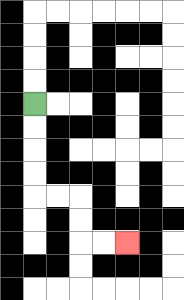{'start': '[1, 4]', 'end': '[5, 10]', 'path_directions': 'D,D,D,D,R,R,D,D,R,R', 'path_coordinates': '[[1, 4], [1, 5], [1, 6], [1, 7], [1, 8], [2, 8], [3, 8], [3, 9], [3, 10], [4, 10], [5, 10]]'}